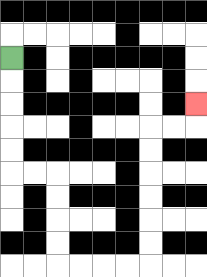{'start': '[0, 2]', 'end': '[8, 4]', 'path_directions': 'D,D,D,D,D,R,R,D,D,D,D,R,R,R,R,U,U,U,U,U,U,R,R,U', 'path_coordinates': '[[0, 2], [0, 3], [0, 4], [0, 5], [0, 6], [0, 7], [1, 7], [2, 7], [2, 8], [2, 9], [2, 10], [2, 11], [3, 11], [4, 11], [5, 11], [6, 11], [6, 10], [6, 9], [6, 8], [6, 7], [6, 6], [6, 5], [7, 5], [8, 5], [8, 4]]'}